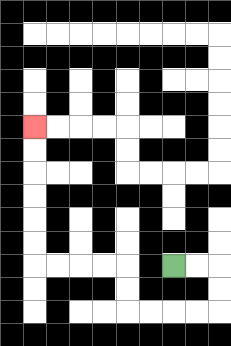{'start': '[7, 11]', 'end': '[1, 5]', 'path_directions': 'R,R,D,D,L,L,L,L,U,U,L,L,L,L,U,U,U,U,U,U', 'path_coordinates': '[[7, 11], [8, 11], [9, 11], [9, 12], [9, 13], [8, 13], [7, 13], [6, 13], [5, 13], [5, 12], [5, 11], [4, 11], [3, 11], [2, 11], [1, 11], [1, 10], [1, 9], [1, 8], [1, 7], [1, 6], [1, 5]]'}